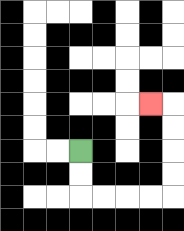{'start': '[3, 6]', 'end': '[6, 4]', 'path_directions': 'D,D,R,R,R,R,U,U,U,U,L', 'path_coordinates': '[[3, 6], [3, 7], [3, 8], [4, 8], [5, 8], [6, 8], [7, 8], [7, 7], [7, 6], [7, 5], [7, 4], [6, 4]]'}